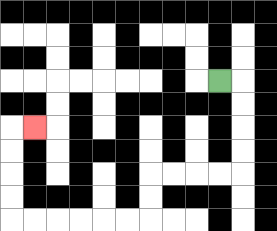{'start': '[9, 3]', 'end': '[1, 5]', 'path_directions': 'R,D,D,D,D,L,L,L,L,D,D,L,L,L,L,L,L,U,U,U,U,R', 'path_coordinates': '[[9, 3], [10, 3], [10, 4], [10, 5], [10, 6], [10, 7], [9, 7], [8, 7], [7, 7], [6, 7], [6, 8], [6, 9], [5, 9], [4, 9], [3, 9], [2, 9], [1, 9], [0, 9], [0, 8], [0, 7], [0, 6], [0, 5], [1, 5]]'}